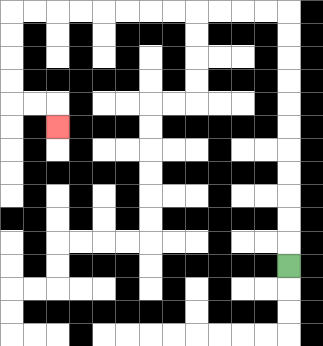{'start': '[12, 11]', 'end': '[2, 5]', 'path_directions': 'U,U,U,U,U,U,U,U,U,U,U,L,L,L,L,L,L,L,L,L,L,L,L,D,D,D,D,R,R,D', 'path_coordinates': '[[12, 11], [12, 10], [12, 9], [12, 8], [12, 7], [12, 6], [12, 5], [12, 4], [12, 3], [12, 2], [12, 1], [12, 0], [11, 0], [10, 0], [9, 0], [8, 0], [7, 0], [6, 0], [5, 0], [4, 0], [3, 0], [2, 0], [1, 0], [0, 0], [0, 1], [0, 2], [0, 3], [0, 4], [1, 4], [2, 4], [2, 5]]'}